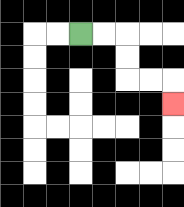{'start': '[3, 1]', 'end': '[7, 4]', 'path_directions': 'R,R,D,D,R,R,D', 'path_coordinates': '[[3, 1], [4, 1], [5, 1], [5, 2], [5, 3], [6, 3], [7, 3], [7, 4]]'}